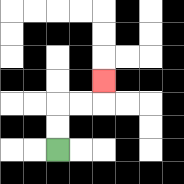{'start': '[2, 6]', 'end': '[4, 3]', 'path_directions': 'U,U,R,R,U', 'path_coordinates': '[[2, 6], [2, 5], [2, 4], [3, 4], [4, 4], [4, 3]]'}